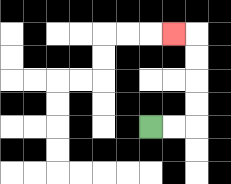{'start': '[6, 5]', 'end': '[7, 1]', 'path_directions': 'R,R,U,U,U,U,L', 'path_coordinates': '[[6, 5], [7, 5], [8, 5], [8, 4], [8, 3], [8, 2], [8, 1], [7, 1]]'}